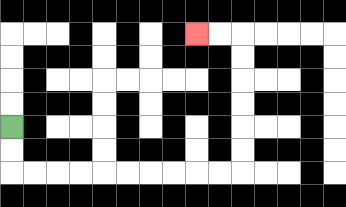{'start': '[0, 5]', 'end': '[8, 1]', 'path_directions': 'D,D,R,R,R,R,R,R,R,R,R,R,U,U,U,U,U,U,L,L', 'path_coordinates': '[[0, 5], [0, 6], [0, 7], [1, 7], [2, 7], [3, 7], [4, 7], [5, 7], [6, 7], [7, 7], [8, 7], [9, 7], [10, 7], [10, 6], [10, 5], [10, 4], [10, 3], [10, 2], [10, 1], [9, 1], [8, 1]]'}